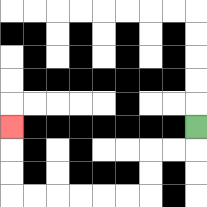{'start': '[8, 5]', 'end': '[0, 5]', 'path_directions': 'D,L,L,D,D,L,L,L,L,L,L,U,U,U', 'path_coordinates': '[[8, 5], [8, 6], [7, 6], [6, 6], [6, 7], [6, 8], [5, 8], [4, 8], [3, 8], [2, 8], [1, 8], [0, 8], [0, 7], [0, 6], [0, 5]]'}